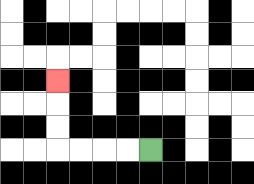{'start': '[6, 6]', 'end': '[2, 3]', 'path_directions': 'L,L,L,L,U,U,U', 'path_coordinates': '[[6, 6], [5, 6], [4, 6], [3, 6], [2, 6], [2, 5], [2, 4], [2, 3]]'}